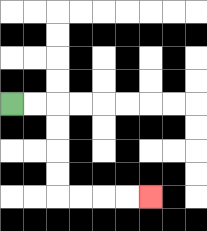{'start': '[0, 4]', 'end': '[6, 8]', 'path_directions': 'R,R,D,D,D,D,R,R,R,R', 'path_coordinates': '[[0, 4], [1, 4], [2, 4], [2, 5], [2, 6], [2, 7], [2, 8], [3, 8], [4, 8], [5, 8], [6, 8]]'}